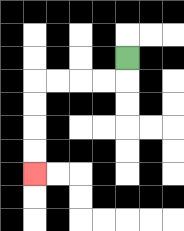{'start': '[5, 2]', 'end': '[1, 7]', 'path_directions': 'D,L,L,L,L,D,D,D,D', 'path_coordinates': '[[5, 2], [5, 3], [4, 3], [3, 3], [2, 3], [1, 3], [1, 4], [1, 5], [1, 6], [1, 7]]'}